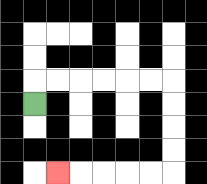{'start': '[1, 4]', 'end': '[2, 7]', 'path_directions': 'U,R,R,R,R,R,R,D,D,D,D,L,L,L,L,L', 'path_coordinates': '[[1, 4], [1, 3], [2, 3], [3, 3], [4, 3], [5, 3], [6, 3], [7, 3], [7, 4], [7, 5], [7, 6], [7, 7], [6, 7], [5, 7], [4, 7], [3, 7], [2, 7]]'}